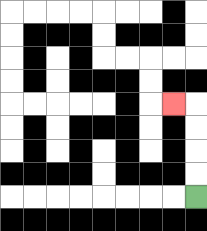{'start': '[8, 8]', 'end': '[7, 4]', 'path_directions': 'U,U,U,U,L', 'path_coordinates': '[[8, 8], [8, 7], [8, 6], [8, 5], [8, 4], [7, 4]]'}